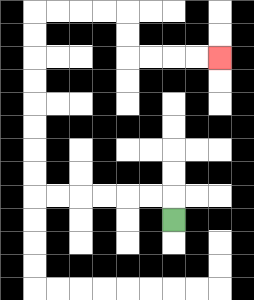{'start': '[7, 9]', 'end': '[9, 2]', 'path_directions': 'U,L,L,L,L,L,L,U,U,U,U,U,U,U,U,R,R,R,R,D,D,R,R,R,R', 'path_coordinates': '[[7, 9], [7, 8], [6, 8], [5, 8], [4, 8], [3, 8], [2, 8], [1, 8], [1, 7], [1, 6], [1, 5], [1, 4], [1, 3], [1, 2], [1, 1], [1, 0], [2, 0], [3, 0], [4, 0], [5, 0], [5, 1], [5, 2], [6, 2], [7, 2], [8, 2], [9, 2]]'}